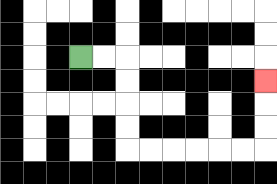{'start': '[3, 2]', 'end': '[11, 3]', 'path_directions': 'R,R,D,D,D,D,R,R,R,R,R,R,U,U,U', 'path_coordinates': '[[3, 2], [4, 2], [5, 2], [5, 3], [5, 4], [5, 5], [5, 6], [6, 6], [7, 6], [8, 6], [9, 6], [10, 6], [11, 6], [11, 5], [11, 4], [11, 3]]'}